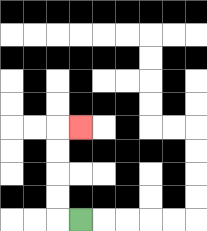{'start': '[3, 9]', 'end': '[3, 5]', 'path_directions': 'L,U,U,U,U,R', 'path_coordinates': '[[3, 9], [2, 9], [2, 8], [2, 7], [2, 6], [2, 5], [3, 5]]'}